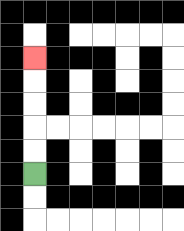{'start': '[1, 7]', 'end': '[1, 2]', 'path_directions': 'U,U,U,U,U', 'path_coordinates': '[[1, 7], [1, 6], [1, 5], [1, 4], [1, 3], [1, 2]]'}